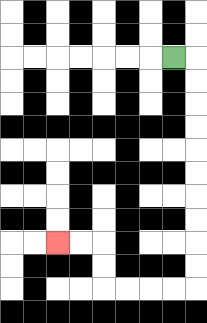{'start': '[7, 2]', 'end': '[2, 10]', 'path_directions': 'R,D,D,D,D,D,D,D,D,D,D,L,L,L,L,U,U,L,L', 'path_coordinates': '[[7, 2], [8, 2], [8, 3], [8, 4], [8, 5], [8, 6], [8, 7], [8, 8], [8, 9], [8, 10], [8, 11], [8, 12], [7, 12], [6, 12], [5, 12], [4, 12], [4, 11], [4, 10], [3, 10], [2, 10]]'}